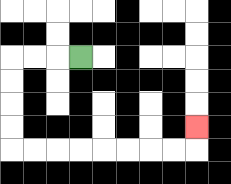{'start': '[3, 2]', 'end': '[8, 5]', 'path_directions': 'L,L,L,D,D,D,D,R,R,R,R,R,R,R,R,U', 'path_coordinates': '[[3, 2], [2, 2], [1, 2], [0, 2], [0, 3], [0, 4], [0, 5], [0, 6], [1, 6], [2, 6], [3, 6], [4, 6], [5, 6], [6, 6], [7, 6], [8, 6], [8, 5]]'}